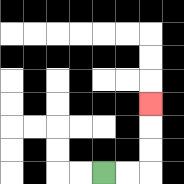{'start': '[4, 7]', 'end': '[6, 4]', 'path_directions': 'R,R,U,U,U', 'path_coordinates': '[[4, 7], [5, 7], [6, 7], [6, 6], [6, 5], [6, 4]]'}